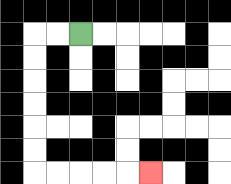{'start': '[3, 1]', 'end': '[6, 7]', 'path_directions': 'L,L,D,D,D,D,D,D,R,R,R,R,R', 'path_coordinates': '[[3, 1], [2, 1], [1, 1], [1, 2], [1, 3], [1, 4], [1, 5], [1, 6], [1, 7], [2, 7], [3, 7], [4, 7], [5, 7], [6, 7]]'}